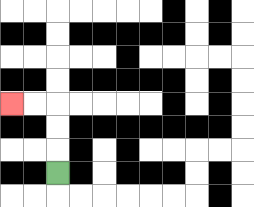{'start': '[2, 7]', 'end': '[0, 4]', 'path_directions': 'U,U,U,L,L', 'path_coordinates': '[[2, 7], [2, 6], [2, 5], [2, 4], [1, 4], [0, 4]]'}